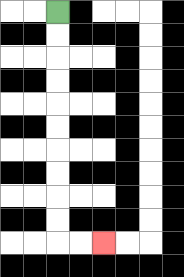{'start': '[2, 0]', 'end': '[4, 10]', 'path_directions': 'D,D,D,D,D,D,D,D,D,D,R,R', 'path_coordinates': '[[2, 0], [2, 1], [2, 2], [2, 3], [2, 4], [2, 5], [2, 6], [2, 7], [2, 8], [2, 9], [2, 10], [3, 10], [4, 10]]'}